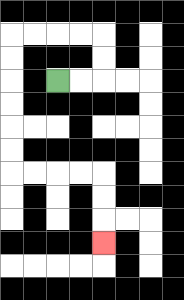{'start': '[2, 3]', 'end': '[4, 10]', 'path_directions': 'R,R,U,U,L,L,L,L,D,D,D,D,D,D,R,R,R,R,D,D,D', 'path_coordinates': '[[2, 3], [3, 3], [4, 3], [4, 2], [4, 1], [3, 1], [2, 1], [1, 1], [0, 1], [0, 2], [0, 3], [0, 4], [0, 5], [0, 6], [0, 7], [1, 7], [2, 7], [3, 7], [4, 7], [4, 8], [4, 9], [4, 10]]'}